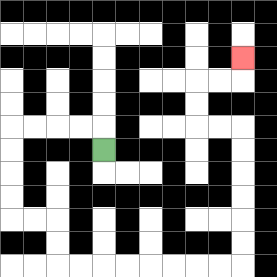{'start': '[4, 6]', 'end': '[10, 2]', 'path_directions': 'U,L,L,L,L,D,D,D,D,R,R,D,D,R,R,R,R,R,R,R,R,U,U,U,U,U,U,L,L,U,U,R,R,U', 'path_coordinates': '[[4, 6], [4, 5], [3, 5], [2, 5], [1, 5], [0, 5], [0, 6], [0, 7], [0, 8], [0, 9], [1, 9], [2, 9], [2, 10], [2, 11], [3, 11], [4, 11], [5, 11], [6, 11], [7, 11], [8, 11], [9, 11], [10, 11], [10, 10], [10, 9], [10, 8], [10, 7], [10, 6], [10, 5], [9, 5], [8, 5], [8, 4], [8, 3], [9, 3], [10, 3], [10, 2]]'}